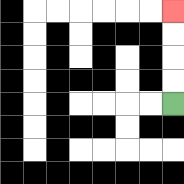{'start': '[7, 4]', 'end': '[7, 0]', 'path_directions': 'U,U,U,U', 'path_coordinates': '[[7, 4], [7, 3], [7, 2], [7, 1], [7, 0]]'}